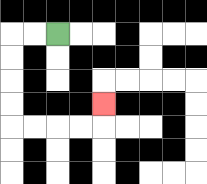{'start': '[2, 1]', 'end': '[4, 4]', 'path_directions': 'L,L,D,D,D,D,R,R,R,R,U', 'path_coordinates': '[[2, 1], [1, 1], [0, 1], [0, 2], [0, 3], [0, 4], [0, 5], [1, 5], [2, 5], [3, 5], [4, 5], [4, 4]]'}